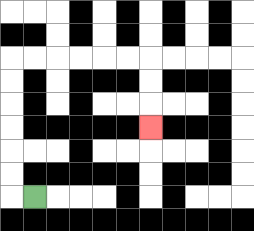{'start': '[1, 8]', 'end': '[6, 5]', 'path_directions': 'L,U,U,U,U,U,U,R,R,R,R,R,R,D,D,D', 'path_coordinates': '[[1, 8], [0, 8], [0, 7], [0, 6], [0, 5], [0, 4], [0, 3], [0, 2], [1, 2], [2, 2], [3, 2], [4, 2], [5, 2], [6, 2], [6, 3], [6, 4], [6, 5]]'}